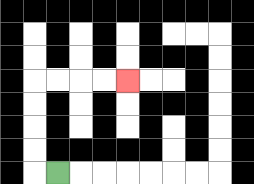{'start': '[2, 7]', 'end': '[5, 3]', 'path_directions': 'L,U,U,U,U,R,R,R,R', 'path_coordinates': '[[2, 7], [1, 7], [1, 6], [1, 5], [1, 4], [1, 3], [2, 3], [3, 3], [4, 3], [5, 3]]'}